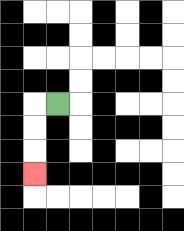{'start': '[2, 4]', 'end': '[1, 7]', 'path_directions': 'L,D,D,D', 'path_coordinates': '[[2, 4], [1, 4], [1, 5], [1, 6], [1, 7]]'}